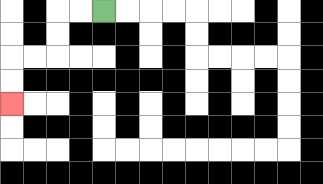{'start': '[4, 0]', 'end': '[0, 4]', 'path_directions': 'L,L,D,D,L,L,D,D', 'path_coordinates': '[[4, 0], [3, 0], [2, 0], [2, 1], [2, 2], [1, 2], [0, 2], [0, 3], [0, 4]]'}